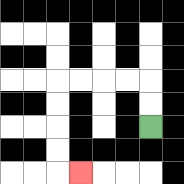{'start': '[6, 5]', 'end': '[3, 7]', 'path_directions': 'U,U,L,L,L,L,D,D,D,D,R', 'path_coordinates': '[[6, 5], [6, 4], [6, 3], [5, 3], [4, 3], [3, 3], [2, 3], [2, 4], [2, 5], [2, 6], [2, 7], [3, 7]]'}